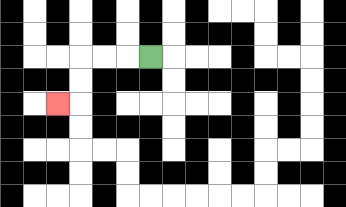{'start': '[6, 2]', 'end': '[2, 4]', 'path_directions': 'L,L,L,D,D,L', 'path_coordinates': '[[6, 2], [5, 2], [4, 2], [3, 2], [3, 3], [3, 4], [2, 4]]'}